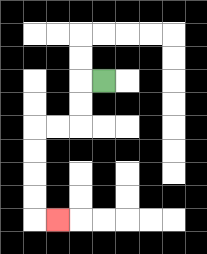{'start': '[4, 3]', 'end': '[2, 9]', 'path_directions': 'L,D,D,L,L,D,D,D,D,R', 'path_coordinates': '[[4, 3], [3, 3], [3, 4], [3, 5], [2, 5], [1, 5], [1, 6], [1, 7], [1, 8], [1, 9], [2, 9]]'}